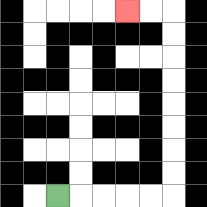{'start': '[2, 8]', 'end': '[5, 0]', 'path_directions': 'R,R,R,R,R,U,U,U,U,U,U,U,U,L,L', 'path_coordinates': '[[2, 8], [3, 8], [4, 8], [5, 8], [6, 8], [7, 8], [7, 7], [7, 6], [7, 5], [7, 4], [7, 3], [7, 2], [7, 1], [7, 0], [6, 0], [5, 0]]'}